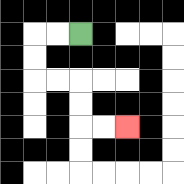{'start': '[3, 1]', 'end': '[5, 5]', 'path_directions': 'L,L,D,D,R,R,D,D,R,R', 'path_coordinates': '[[3, 1], [2, 1], [1, 1], [1, 2], [1, 3], [2, 3], [3, 3], [3, 4], [3, 5], [4, 5], [5, 5]]'}